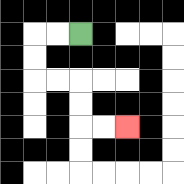{'start': '[3, 1]', 'end': '[5, 5]', 'path_directions': 'L,L,D,D,R,R,D,D,R,R', 'path_coordinates': '[[3, 1], [2, 1], [1, 1], [1, 2], [1, 3], [2, 3], [3, 3], [3, 4], [3, 5], [4, 5], [5, 5]]'}